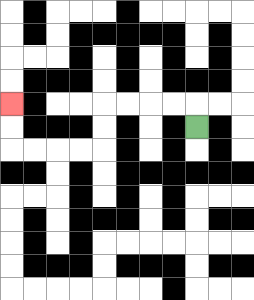{'start': '[8, 5]', 'end': '[0, 4]', 'path_directions': 'U,L,L,L,L,D,D,L,L,L,L,U,U', 'path_coordinates': '[[8, 5], [8, 4], [7, 4], [6, 4], [5, 4], [4, 4], [4, 5], [4, 6], [3, 6], [2, 6], [1, 6], [0, 6], [0, 5], [0, 4]]'}